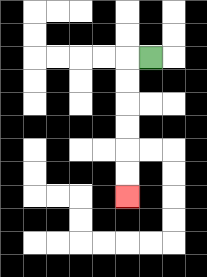{'start': '[6, 2]', 'end': '[5, 8]', 'path_directions': 'L,D,D,D,D,D,D', 'path_coordinates': '[[6, 2], [5, 2], [5, 3], [5, 4], [5, 5], [5, 6], [5, 7], [5, 8]]'}